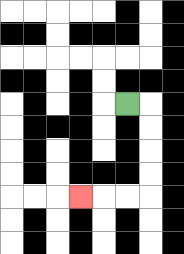{'start': '[5, 4]', 'end': '[3, 8]', 'path_directions': 'R,D,D,D,D,L,L,L', 'path_coordinates': '[[5, 4], [6, 4], [6, 5], [6, 6], [6, 7], [6, 8], [5, 8], [4, 8], [3, 8]]'}